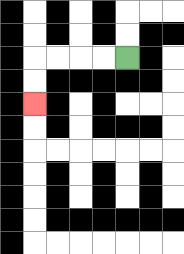{'start': '[5, 2]', 'end': '[1, 4]', 'path_directions': 'L,L,L,L,D,D', 'path_coordinates': '[[5, 2], [4, 2], [3, 2], [2, 2], [1, 2], [1, 3], [1, 4]]'}